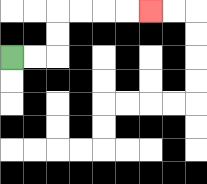{'start': '[0, 2]', 'end': '[6, 0]', 'path_directions': 'R,R,U,U,R,R,R,R', 'path_coordinates': '[[0, 2], [1, 2], [2, 2], [2, 1], [2, 0], [3, 0], [4, 0], [5, 0], [6, 0]]'}